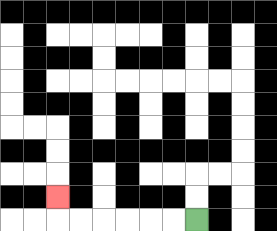{'start': '[8, 9]', 'end': '[2, 8]', 'path_directions': 'L,L,L,L,L,L,U', 'path_coordinates': '[[8, 9], [7, 9], [6, 9], [5, 9], [4, 9], [3, 9], [2, 9], [2, 8]]'}